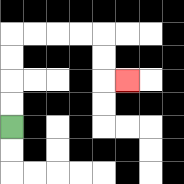{'start': '[0, 5]', 'end': '[5, 3]', 'path_directions': 'U,U,U,U,R,R,R,R,D,D,R', 'path_coordinates': '[[0, 5], [0, 4], [0, 3], [0, 2], [0, 1], [1, 1], [2, 1], [3, 1], [4, 1], [4, 2], [4, 3], [5, 3]]'}